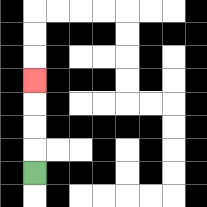{'start': '[1, 7]', 'end': '[1, 3]', 'path_directions': 'U,U,U,U', 'path_coordinates': '[[1, 7], [1, 6], [1, 5], [1, 4], [1, 3]]'}